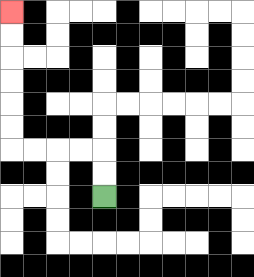{'start': '[4, 8]', 'end': '[0, 0]', 'path_directions': 'U,U,L,L,L,L,U,U,U,U,U,U', 'path_coordinates': '[[4, 8], [4, 7], [4, 6], [3, 6], [2, 6], [1, 6], [0, 6], [0, 5], [0, 4], [0, 3], [0, 2], [0, 1], [0, 0]]'}